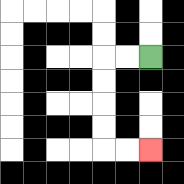{'start': '[6, 2]', 'end': '[6, 6]', 'path_directions': 'L,L,D,D,D,D,R,R', 'path_coordinates': '[[6, 2], [5, 2], [4, 2], [4, 3], [4, 4], [4, 5], [4, 6], [5, 6], [6, 6]]'}